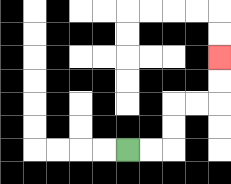{'start': '[5, 6]', 'end': '[9, 2]', 'path_directions': 'R,R,U,U,R,R,U,U', 'path_coordinates': '[[5, 6], [6, 6], [7, 6], [7, 5], [7, 4], [8, 4], [9, 4], [9, 3], [9, 2]]'}